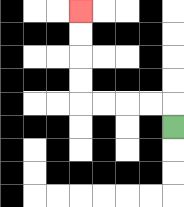{'start': '[7, 5]', 'end': '[3, 0]', 'path_directions': 'U,L,L,L,L,U,U,U,U', 'path_coordinates': '[[7, 5], [7, 4], [6, 4], [5, 4], [4, 4], [3, 4], [3, 3], [3, 2], [3, 1], [3, 0]]'}